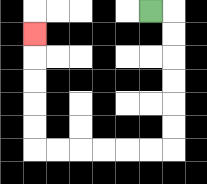{'start': '[6, 0]', 'end': '[1, 1]', 'path_directions': 'R,D,D,D,D,D,D,L,L,L,L,L,L,U,U,U,U,U', 'path_coordinates': '[[6, 0], [7, 0], [7, 1], [7, 2], [7, 3], [7, 4], [7, 5], [7, 6], [6, 6], [5, 6], [4, 6], [3, 6], [2, 6], [1, 6], [1, 5], [1, 4], [1, 3], [1, 2], [1, 1]]'}